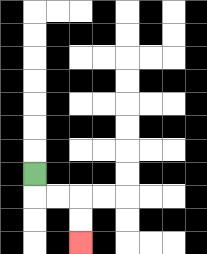{'start': '[1, 7]', 'end': '[3, 10]', 'path_directions': 'D,R,R,D,D', 'path_coordinates': '[[1, 7], [1, 8], [2, 8], [3, 8], [3, 9], [3, 10]]'}